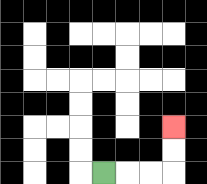{'start': '[4, 7]', 'end': '[7, 5]', 'path_directions': 'R,R,R,U,U', 'path_coordinates': '[[4, 7], [5, 7], [6, 7], [7, 7], [7, 6], [7, 5]]'}